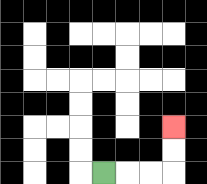{'start': '[4, 7]', 'end': '[7, 5]', 'path_directions': 'R,R,R,U,U', 'path_coordinates': '[[4, 7], [5, 7], [6, 7], [7, 7], [7, 6], [7, 5]]'}